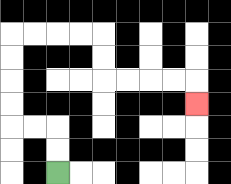{'start': '[2, 7]', 'end': '[8, 4]', 'path_directions': 'U,U,L,L,U,U,U,U,R,R,R,R,D,D,R,R,R,R,D', 'path_coordinates': '[[2, 7], [2, 6], [2, 5], [1, 5], [0, 5], [0, 4], [0, 3], [0, 2], [0, 1], [1, 1], [2, 1], [3, 1], [4, 1], [4, 2], [4, 3], [5, 3], [6, 3], [7, 3], [8, 3], [8, 4]]'}